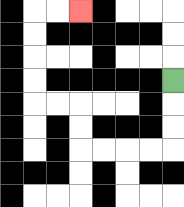{'start': '[7, 3]', 'end': '[3, 0]', 'path_directions': 'D,D,D,L,L,L,L,U,U,L,L,U,U,U,U,R,R', 'path_coordinates': '[[7, 3], [7, 4], [7, 5], [7, 6], [6, 6], [5, 6], [4, 6], [3, 6], [3, 5], [3, 4], [2, 4], [1, 4], [1, 3], [1, 2], [1, 1], [1, 0], [2, 0], [3, 0]]'}